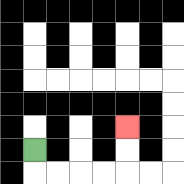{'start': '[1, 6]', 'end': '[5, 5]', 'path_directions': 'D,R,R,R,R,U,U', 'path_coordinates': '[[1, 6], [1, 7], [2, 7], [3, 7], [4, 7], [5, 7], [5, 6], [5, 5]]'}